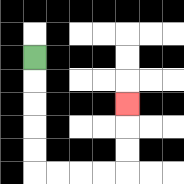{'start': '[1, 2]', 'end': '[5, 4]', 'path_directions': 'D,D,D,D,D,R,R,R,R,U,U,U', 'path_coordinates': '[[1, 2], [1, 3], [1, 4], [1, 5], [1, 6], [1, 7], [2, 7], [3, 7], [4, 7], [5, 7], [5, 6], [5, 5], [5, 4]]'}